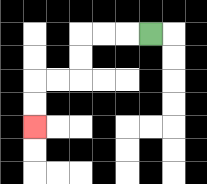{'start': '[6, 1]', 'end': '[1, 5]', 'path_directions': 'L,L,L,D,D,L,L,D,D', 'path_coordinates': '[[6, 1], [5, 1], [4, 1], [3, 1], [3, 2], [3, 3], [2, 3], [1, 3], [1, 4], [1, 5]]'}